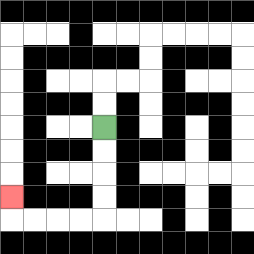{'start': '[4, 5]', 'end': '[0, 8]', 'path_directions': 'D,D,D,D,L,L,L,L,U', 'path_coordinates': '[[4, 5], [4, 6], [4, 7], [4, 8], [4, 9], [3, 9], [2, 9], [1, 9], [0, 9], [0, 8]]'}